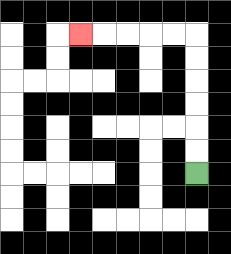{'start': '[8, 7]', 'end': '[3, 1]', 'path_directions': 'U,U,U,U,U,U,L,L,L,L,L', 'path_coordinates': '[[8, 7], [8, 6], [8, 5], [8, 4], [8, 3], [8, 2], [8, 1], [7, 1], [6, 1], [5, 1], [4, 1], [3, 1]]'}